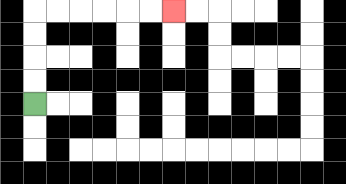{'start': '[1, 4]', 'end': '[7, 0]', 'path_directions': 'U,U,U,U,R,R,R,R,R,R', 'path_coordinates': '[[1, 4], [1, 3], [1, 2], [1, 1], [1, 0], [2, 0], [3, 0], [4, 0], [5, 0], [6, 0], [7, 0]]'}